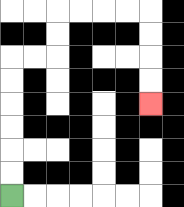{'start': '[0, 8]', 'end': '[6, 4]', 'path_directions': 'U,U,U,U,U,U,R,R,U,U,R,R,R,R,D,D,D,D', 'path_coordinates': '[[0, 8], [0, 7], [0, 6], [0, 5], [0, 4], [0, 3], [0, 2], [1, 2], [2, 2], [2, 1], [2, 0], [3, 0], [4, 0], [5, 0], [6, 0], [6, 1], [6, 2], [6, 3], [6, 4]]'}